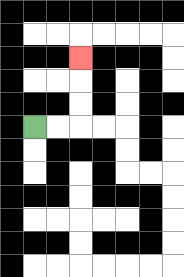{'start': '[1, 5]', 'end': '[3, 2]', 'path_directions': 'R,R,U,U,U', 'path_coordinates': '[[1, 5], [2, 5], [3, 5], [3, 4], [3, 3], [3, 2]]'}